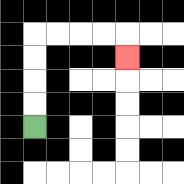{'start': '[1, 5]', 'end': '[5, 2]', 'path_directions': 'U,U,U,U,R,R,R,R,D', 'path_coordinates': '[[1, 5], [1, 4], [1, 3], [1, 2], [1, 1], [2, 1], [3, 1], [4, 1], [5, 1], [5, 2]]'}